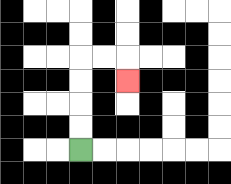{'start': '[3, 6]', 'end': '[5, 3]', 'path_directions': 'U,U,U,U,R,R,D', 'path_coordinates': '[[3, 6], [3, 5], [3, 4], [3, 3], [3, 2], [4, 2], [5, 2], [5, 3]]'}